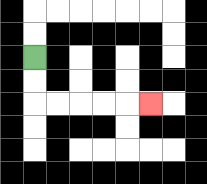{'start': '[1, 2]', 'end': '[6, 4]', 'path_directions': 'D,D,R,R,R,R,R', 'path_coordinates': '[[1, 2], [1, 3], [1, 4], [2, 4], [3, 4], [4, 4], [5, 4], [6, 4]]'}